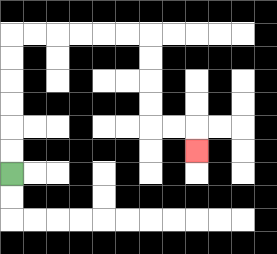{'start': '[0, 7]', 'end': '[8, 6]', 'path_directions': 'U,U,U,U,U,U,R,R,R,R,R,R,D,D,D,D,R,R,D', 'path_coordinates': '[[0, 7], [0, 6], [0, 5], [0, 4], [0, 3], [0, 2], [0, 1], [1, 1], [2, 1], [3, 1], [4, 1], [5, 1], [6, 1], [6, 2], [6, 3], [6, 4], [6, 5], [7, 5], [8, 5], [8, 6]]'}